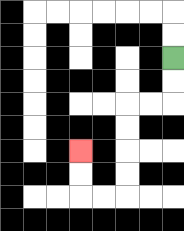{'start': '[7, 2]', 'end': '[3, 6]', 'path_directions': 'D,D,L,L,D,D,D,D,L,L,U,U', 'path_coordinates': '[[7, 2], [7, 3], [7, 4], [6, 4], [5, 4], [5, 5], [5, 6], [5, 7], [5, 8], [4, 8], [3, 8], [3, 7], [3, 6]]'}